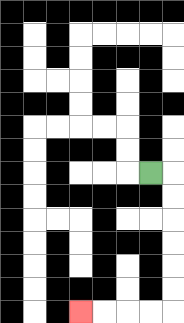{'start': '[6, 7]', 'end': '[3, 13]', 'path_directions': 'R,D,D,D,D,D,D,L,L,L,L', 'path_coordinates': '[[6, 7], [7, 7], [7, 8], [7, 9], [7, 10], [7, 11], [7, 12], [7, 13], [6, 13], [5, 13], [4, 13], [3, 13]]'}